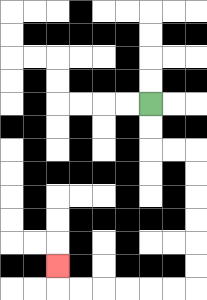{'start': '[6, 4]', 'end': '[2, 11]', 'path_directions': 'D,D,R,R,D,D,D,D,D,D,L,L,L,L,L,L,U', 'path_coordinates': '[[6, 4], [6, 5], [6, 6], [7, 6], [8, 6], [8, 7], [8, 8], [8, 9], [8, 10], [8, 11], [8, 12], [7, 12], [6, 12], [5, 12], [4, 12], [3, 12], [2, 12], [2, 11]]'}